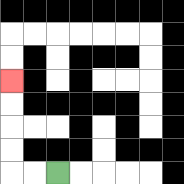{'start': '[2, 7]', 'end': '[0, 3]', 'path_directions': 'L,L,U,U,U,U', 'path_coordinates': '[[2, 7], [1, 7], [0, 7], [0, 6], [0, 5], [0, 4], [0, 3]]'}